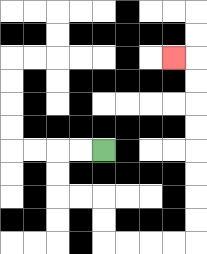{'start': '[4, 6]', 'end': '[7, 2]', 'path_directions': 'L,L,D,D,R,R,D,D,R,R,R,R,U,U,U,U,U,U,U,U,L', 'path_coordinates': '[[4, 6], [3, 6], [2, 6], [2, 7], [2, 8], [3, 8], [4, 8], [4, 9], [4, 10], [5, 10], [6, 10], [7, 10], [8, 10], [8, 9], [8, 8], [8, 7], [8, 6], [8, 5], [8, 4], [8, 3], [8, 2], [7, 2]]'}